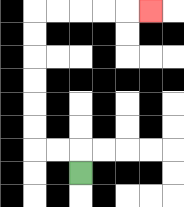{'start': '[3, 7]', 'end': '[6, 0]', 'path_directions': 'U,L,L,U,U,U,U,U,U,R,R,R,R,R', 'path_coordinates': '[[3, 7], [3, 6], [2, 6], [1, 6], [1, 5], [1, 4], [1, 3], [1, 2], [1, 1], [1, 0], [2, 0], [3, 0], [4, 0], [5, 0], [6, 0]]'}